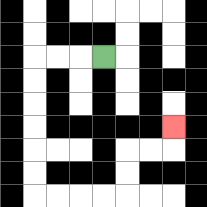{'start': '[4, 2]', 'end': '[7, 5]', 'path_directions': 'L,L,L,D,D,D,D,D,D,R,R,R,R,U,U,R,R,U', 'path_coordinates': '[[4, 2], [3, 2], [2, 2], [1, 2], [1, 3], [1, 4], [1, 5], [1, 6], [1, 7], [1, 8], [2, 8], [3, 8], [4, 8], [5, 8], [5, 7], [5, 6], [6, 6], [7, 6], [7, 5]]'}